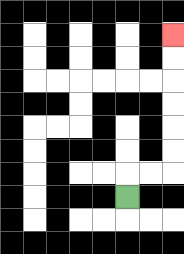{'start': '[5, 8]', 'end': '[7, 1]', 'path_directions': 'U,R,R,U,U,U,U,U,U', 'path_coordinates': '[[5, 8], [5, 7], [6, 7], [7, 7], [7, 6], [7, 5], [7, 4], [7, 3], [7, 2], [7, 1]]'}